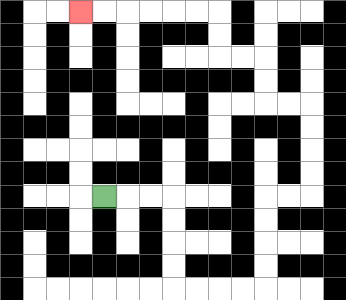{'start': '[4, 8]', 'end': '[3, 0]', 'path_directions': 'R,R,R,D,D,D,D,R,R,R,R,U,U,U,U,R,R,U,U,U,U,L,L,U,U,L,L,U,U,L,L,L,L,L,L', 'path_coordinates': '[[4, 8], [5, 8], [6, 8], [7, 8], [7, 9], [7, 10], [7, 11], [7, 12], [8, 12], [9, 12], [10, 12], [11, 12], [11, 11], [11, 10], [11, 9], [11, 8], [12, 8], [13, 8], [13, 7], [13, 6], [13, 5], [13, 4], [12, 4], [11, 4], [11, 3], [11, 2], [10, 2], [9, 2], [9, 1], [9, 0], [8, 0], [7, 0], [6, 0], [5, 0], [4, 0], [3, 0]]'}